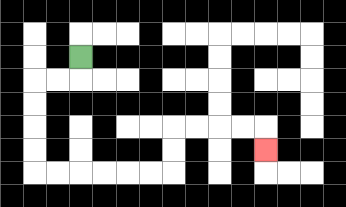{'start': '[3, 2]', 'end': '[11, 6]', 'path_directions': 'D,L,L,D,D,D,D,R,R,R,R,R,R,U,U,R,R,R,R,D', 'path_coordinates': '[[3, 2], [3, 3], [2, 3], [1, 3], [1, 4], [1, 5], [1, 6], [1, 7], [2, 7], [3, 7], [4, 7], [5, 7], [6, 7], [7, 7], [7, 6], [7, 5], [8, 5], [9, 5], [10, 5], [11, 5], [11, 6]]'}